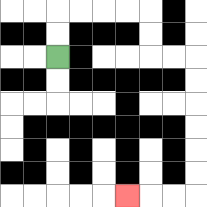{'start': '[2, 2]', 'end': '[5, 8]', 'path_directions': 'U,U,R,R,R,R,D,D,R,R,D,D,D,D,D,D,L,L,L', 'path_coordinates': '[[2, 2], [2, 1], [2, 0], [3, 0], [4, 0], [5, 0], [6, 0], [6, 1], [6, 2], [7, 2], [8, 2], [8, 3], [8, 4], [8, 5], [8, 6], [8, 7], [8, 8], [7, 8], [6, 8], [5, 8]]'}